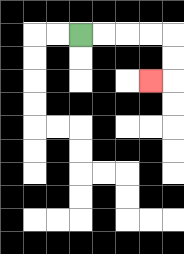{'start': '[3, 1]', 'end': '[6, 3]', 'path_directions': 'R,R,R,R,D,D,L', 'path_coordinates': '[[3, 1], [4, 1], [5, 1], [6, 1], [7, 1], [7, 2], [7, 3], [6, 3]]'}